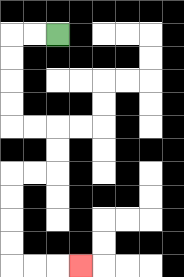{'start': '[2, 1]', 'end': '[3, 11]', 'path_directions': 'L,L,D,D,D,D,R,R,D,D,L,L,D,D,D,D,R,R,R', 'path_coordinates': '[[2, 1], [1, 1], [0, 1], [0, 2], [0, 3], [0, 4], [0, 5], [1, 5], [2, 5], [2, 6], [2, 7], [1, 7], [0, 7], [0, 8], [0, 9], [0, 10], [0, 11], [1, 11], [2, 11], [3, 11]]'}